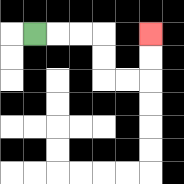{'start': '[1, 1]', 'end': '[6, 1]', 'path_directions': 'R,R,R,D,D,R,R,U,U', 'path_coordinates': '[[1, 1], [2, 1], [3, 1], [4, 1], [4, 2], [4, 3], [5, 3], [6, 3], [6, 2], [6, 1]]'}